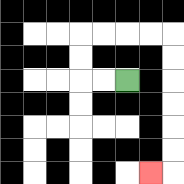{'start': '[5, 3]', 'end': '[6, 7]', 'path_directions': 'L,L,U,U,R,R,R,R,D,D,D,D,D,D,L', 'path_coordinates': '[[5, 3], [4, 3], [3, 3], [3, 2], [3, 1], [4, 1], [5, 1], [6, 1], [7, 1], [7, 2], [7, 3], [7, 4], [7, 5], [7, 6], [7, 7], [6, 7]]'}